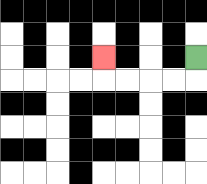{'start': '[8, 2]', 'end': '[4, 2]', 'path_directions': 'D,L,L,L,L,U', 'path_coordinates': '[[8, 2], [8, 3], [7, 3], [6, 3], [5, 3], [4, 3], [4, 2]]'}